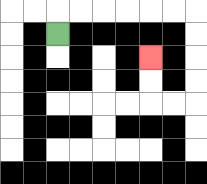{'start': '[2, 1]', 'end': '[6, 2]', 'path_directions': 'U,R,R,R,R,R,R,D,D,D,D,L,L,U,U', 'path_coordinates': '[[2, 1], [2, 0], [3, 0], [4, 0], [5, 0], [6, 0], [7, 0], [8, 0], [8, 1], [8, 2], [8, 3], [8, 4], [7, 4], [6, 4], [6, 3], [6, 2]]'}